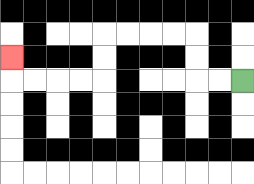{'start': '[10, 3]', 'end': '[0, 2]', 'path_directions': 'L,L,U,U,L,L,L,L,D,D,L,L,L,L,U', 'path_coordinates': '[[10, 3], [9, 3], [8, 3], [8, 2], [8, 1], [7, 1], [6, 1], [5, 1], [4, 1], [4, 2], [4, 3], [3, 3], [2, 3], [1, 3], [0, 3], [0, 2]]'}